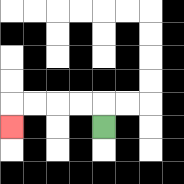{'start': '[4, 5]', 'end': '[0, 5]', 'path_directions': 'U,L,L,L,L,D', 'path_coordinates': '[[4, 5], [4, 4], [3, 4], [2, 4], [1, 4], [0, 4], [0, 5]]'}